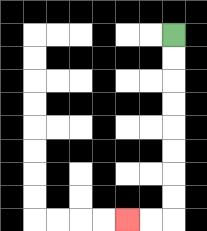{'start': '[7, 1]', 'end': '[5, 9]', 'path_directions': 'D,D,D,D,D,D,D,D,L,L', 'path_coordinates': '[[7, 1], [7, 2], [7, 3], [7, 4], [7, 5], [7, 6], [7, 7], [7, 8], [7, 9], [6, 9], [5, 9]]'}